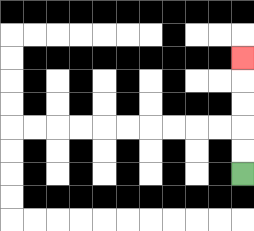{'start': '[10, 7]', 'end': '[10, 2]', 'path_directions': 'U,U,U,U,U', 'path_coordinates': '[[10, 7], [10, 6], [10, 5], [10, 4], [10, 3], [10, 2]]'}